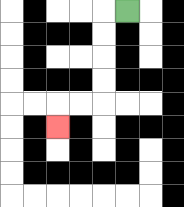{'start': '[5, 0]', 'end': '[2, 5]', 'path_directions': 'L,D,D,D,D,L,L,D', 'path_coordinates': '[[5, 0], [4, 0], [4, 1], [4, 2], [4, 3], [4, 4], [3, 4], [2, 4], [2, 5]]'}